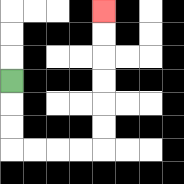{'start': '[0, 3]', 'end': '[4, 0]', 'path_directions': 'D,D,D,R,R,R,R,U,U,U,U,U,U', 'path_coordinates': '[[0, 3], [0, 4], [0, 5], [0, 6], [1, 6], [2, 6], [3, 6], [4, 6], [4, 5], [4, 4], [4, 3], [4, 2], [4, 1], [4, 0]]'}